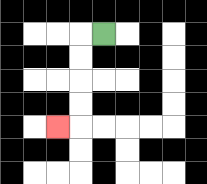{'start': '[4, 1]', 'end': '[2, 5]', 'path_directions': 'L,D,D,D,D,L', 'path_coordinates': '[[4, 1], [3, 1], [3, 2], [3, 3], [3, 4], [3, 5], [2, 5]]'}